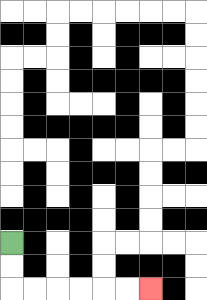{'start': '[0, 10]', 'end': '[6, 12]', 'path_directions': 'D,D,R,R,R,R,R,R', 'path_coordinates': '[[0, 10], [0, 11], [0, 12], [1, 12], [2, 12], [3, 12], [4, 12], [5, 12], [6, 12]]'}